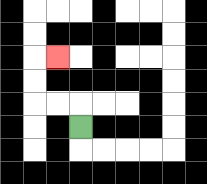{'start': '[3, 5]', 'end': '[2, 2]', 'path_directions': 'U,L,L,U,U,R', 'path_coordinates': '[[3, 5], [3, 4], [2, 4], [1, 4], [1, 3], [1, 2], [2, 2]]'}